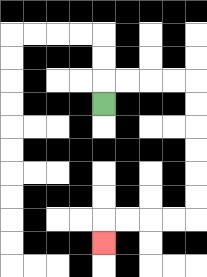{'start': '[4, 4]', 'end': '[4, 10]', 'path_directions': 'U,R,R,R,R,D,D,D,D,D,D,L,L,L,L,D', 'path_coordinates': '[[4, 4], [4, 3], [5, 3], [6, 3], [7, 3], [8, 3], [8, 4], [8, 5], [8, 6], [8, 7], [8, 8], [8, 9], [7, 9], [6, 9], [5, 9], [4, 9], [4, 10]]'}